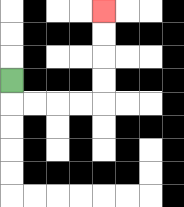{'start': '[0, 3]', 'end': '[4, 0]', 'path_directions': 'D,R,R,R,R,U,U,U,U', 'path_coordinates': '[[0, 3], [0, 4], [1, 4], [2, 4], [3, 4], [4, 4], [4, 3], [4, 2], [4, 1], [4, 0]]'}